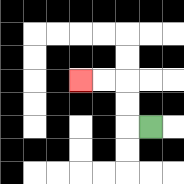{'start': '[6, 5]', 'end': '[3, 3]', 'path_directions': 'L,U,U,L,L', 'path_coordinates': '[[6, 5], [5, 5], [5, 4], [5, 3], [4, 3], [3, 3]]'}